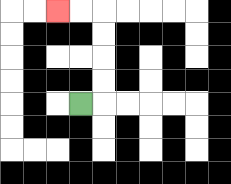{'start': '[3, 4]', 'end': '[2, 0]', 'path_directions': 'R,U,U,U,U,L,L', 'path_coordinates': '[[3, 4], [4, 4], [4, 3], [4, 2], [4, 1], [4, 0], [3, 0], [2, 0]]'}